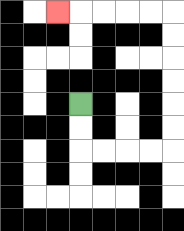{'start': '[3, 4]', 'end': '[2, 0]', 'path_directions': 'D,D,R,R,R,R,U,U,U,U,U,U,L,L,L,L,L', 'path_coordinates': '[[3, 4], [3, 5], [3, 6], [4, 6], [5, 6], [6, 6], [7, 6], [7, 5], [7, 4], [7, 3], [7, 2], [7, 1], [7, 0], [6, 0], [5, 0], [4, 0], [3, 0], [2, 0]]'}